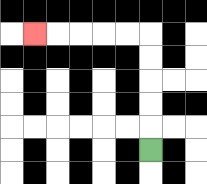{'start': '[6, 6]', 'end': '[1, 1]', 'path_directions': 'U,U,U,U,U,L,L,L,L,L', 'path_coordinates': '[[6, 6], [6, 5], [6, 4], [6, 3], [6, 2], [6, 1], [5, 1], [4, 1], [3, 1], [2, 1], [1, 1]]'}